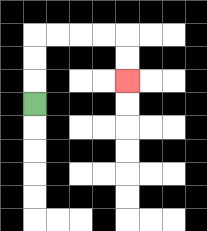{'start': '[1, 4]', 'end': '[5, 3]', 'path_directions': 'U,U,U,R,R,R,R,D,D', 'path_coordinates': '[[1, 4], [1, 3], [1, 2], [1, 1], [2, 1], [3, 1], [4, 1], [5, 1], [5, 2], [5, 3]]'}